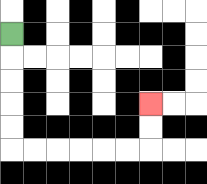{'start': '[0, 1]', 'end': '[6, 4]', 'path_directions': 'D,D,D,D,D,R,R,R,R,R,R,U,U', 'path_coordinates': '[[0, 1], [0, 2], [0, 3], [0, 4], [0, 5], [0, 6], [1, 6], [2, 6], [3, 6], [4, 6], [5, 6], [6, 6], [6, 5], [6, 4]]'}